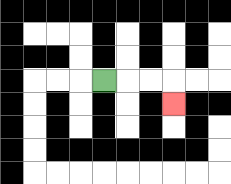{'start': '[4, 3]', 'end': '[7, 4]', 'path_directions': 'R,R,R,D', 'path_coordinates': '[[4, 3], [5, 3], [6, 3], [7, 3], [7, 4]]'}